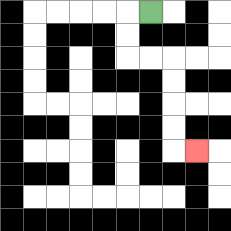{'start': '[6, 0]', 'end': '[8, 6]', 'path_directions': 'L,D,D,R,R,D,D,D,D,R', 'path_coordinates': '[[6, 0], [5, 0], [5, 1], [5, 2], [6, 2], [7, 2], [7, 3], [7, 4], [7, 5], [7, 6], [8, 6]]'}